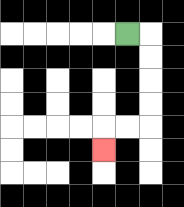{'start': '[5, 1]', 'end': '[4, 6]', 'path_directions': 'R,D,D,D,D,L,L,D', 'path_coordinates': '[[5, 1], [6, 1], [6, 2], [6, 3], [6, 4], [6, 5], [5, 5], [4, 5], [4, 6]]'}